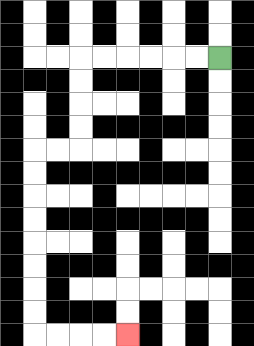{'start': '[9, 2]', 'end': '[5, 14]', 'path_directions': 'L,L,L,L,L,L,D,D,D,D,L,L,D,D,D,D,D,D,D,D,R,R,R,R', 'path_coordinates': '[[9, 2], [8, 2], [7, 2], [6, 2], [5, 2], [4, 2], [3, 2], [3, 3], [3, 4], [3, 5], [3, 6], [2, 6], [1, 6], [1, 7], [1, 8], [1, 9], [1, 10], [1, 11], [1, 12], [1, 13], [1, 14], [2, 14], [3, 14], [4, 14], [5, 14]]'}